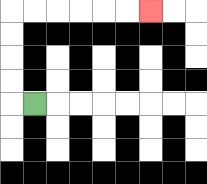{'start': '[1, 4]', 'end': '[6, 0]', 'path_directions': 'L,U,U,U,U,R,R,R,R,R,R', 'path_coordinates': '[[1, 4], [0, 4], [0, 3], [0, 2], [0, 1], [0, 0], [1, 0], [2, 0], [3, 0], [4, 0], [5, 0], [6, 0]]'}